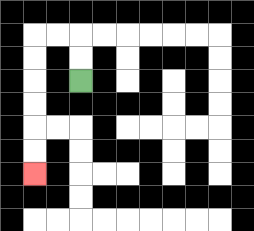{'start': '[3, 3]', 'end': '[1, 7]', 'path_directions': 'U,U,L,L,D,D,D,D,D,D', 'path_coordinates': '[[3, 3], [3, 2], [3, 1], [2, 1], [1, 1], [1, 2], [1, 3], [1, 4], [1, 5], [1, 6], [1, 7]]'}